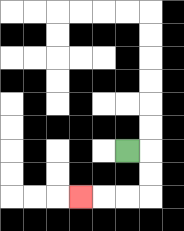{'start': '[5, 6]', 'end': '[3, 8]', 'path_directions': 'R,D,D,L,L,L', 'path_coordinates': '[[5, 6], [6, 6], [6, 7], [6, 8], [5, 8], [4, 8], [3, 8]]'}